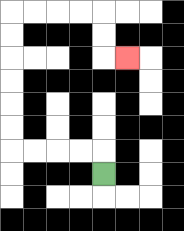{'start': '[4, 7]', 'end': '[5, 2]', 'path_directions': 'U,L,L,L,L,U,U,U,U,U,U,R,R,R,R,D,D,R', 'path_coordinates': '[[4, 7], [4, 6], [3, 6], [2, 6], [1, 6], [0, 6], [0, 5], [0, 4], [0, 3], [0, 2], [0, 1], [0, 0], [1, 0], [2, 0], [3, 0], [4, 0], [4, 1], [4, 2], [5, 2]]'}